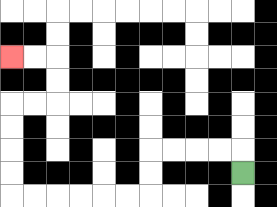{'start': '[10, 7]', 'end': '[0, 2]', 'path_directions': 'U,L,L,L,L,D,D,L,L,L,L,L,L,U,U,U,U,R,R,U,U,L,L', 'path_coordinates': '[[10, 7], [10, 6], [9, 6], [8, 6], [7, 6], [6, 6], [6, 7], [6, 8], [5, 8], [4, 8], [3, 8], [2, 8], [1, 8], [0, 8], [0, 7], [0, 6], [0, 5], [0, 4], [1, 4], [2, 4], [2, 3], [2, 2], [1, 2], [0, 2]]'}